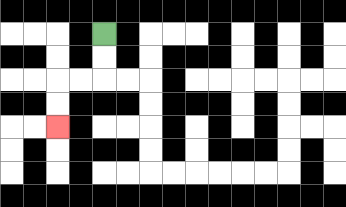{'start': '[4, 1]', 'end': '[2, 5]', 'path_directions': 'D,D,L,L,D,D', 'path_coordinates': '[[4, 1], [4, 2], [4, 3], [3, 3], [2, 3], [2, 4], [2, 5]]'}